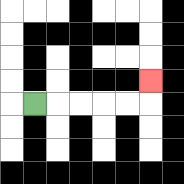{'start': '[1, 4]', 'end': '[6, 3]', 'path_directions': 'R,R,R,R,R,U', 'path_coordinates': '[[1, 4], [2, 4], [3, 4], [4, 4], [5, 4], [6, 4], [6, 3]]'}